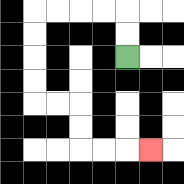{'start': '[5, 2]', 'end': '[6, 6]', 'path_directions': 'U,U,L,L,L,L,D,D,D,D,R,R,D,D,R,R,R', 'path_coordinates': '[[5, 2], [5, 1], [5, 0], [4, 0], [3, 0], [2, 0], [1, 0], [1, 1], [1, 2], [1, 3], [1, 4], [2, 4], [3, 4], [3, 5], [3, 6], [4, 6], [5, 6], [6, 6]]'}